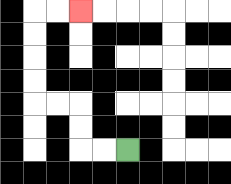{'start': '[5, 6]', 'end': '[3, 0]', 'path_directions': 'L,L,U,U,L,L,U,U,U,U,R,R', 'path_coordinates': '[[5, 6], [4, 6], [3, 6], [3, 5], [3, 4], [2, 4], [1, 4], [1, 3], [1, 2], [1, 1], [1, 0], [2, 0], [3, 0]]'}